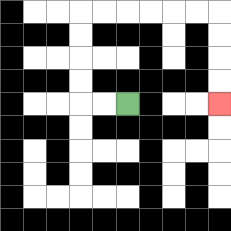{'start': '[5, 4]', 'end': '[9, 4]', 'path_directions': 'L,L,U,U,U,U,R,R,R,R,R,R,D,D,D,D', 'path_coordinates': '[[5, 4], [4, 4], [3, 4], [3, 3], [3, 2], [3, 1], [3, 0], [4, 0], [5, 0], [6, 0], [7, 0], [8, 0], [9, 0], [9, 1], [9, 2], [9, 3], [9, 4]]'}